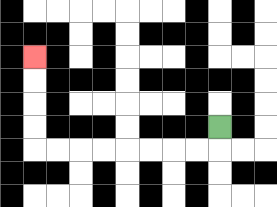{'start': '[9, 5]', 'end': '[1, 2]', 'path_directions': 'D,L,L,L,L,L,L,L,L,U,U,U,U', 'path_coordinates': '[[9, 5], [9, 6], [8, 6], [7, 6], [6, 6], [5, 6], [4, 6], [3, 6], [2, 6], [1, 6], [1, 5], [1, 4], [1, 3], [1, 2]]'}